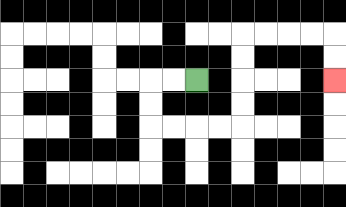{'start': '[8, 3]', 'end': '[14, 3]', 'path_directions': 'L,L,D,D,R,R,R,R,U,U,U,U,R,R,R,R,D,D', 'path_coordinates': '[[8, 3], [7, 3], [6, 3], [6, 4], [6, 5], [7, 5], [8, 5], [9, 5], [10, 5], [10, 4], [10, 3], [10, 2], [10, 1], [11, 1], [12, 1], [13, 1], [14, 1], [14, 2], [14, 3]]'}